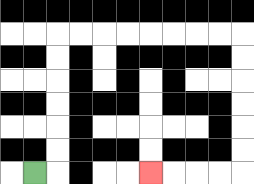{'start': '[1, 7]', 'end': '[6, 7]', 'path_directions': 'R,U,U,U,U,U,U,R,R,R,R,R,R,R,R,D,D,D,D,D,D,L,L,L,L', 'path_coordinates': '[[1, 7], [2, 7], [2, 6], [2, 5], [2, 4], [2, 3], [2, 2], [2, 1], [3, 1], [4, 1], [5, 1], [6, 1], [7, 1], [8, 1], [9, 1], [10, 1], [10, 2], [10, 3], [10, 4], [10, 5], [10, 6], [10, 7], [9, 7], [8, 7], [7, 7], [6, 7]]'}